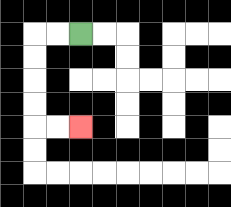{'start': '[3, 1]', 'end': '[3, 5]', 'path_directions': 'L,L,D,D,D,D,R,R', 'path_coordinates': '[[3, 1], [2, 1], [1, 1], [1, 2], [1, 3], [1, 4], [1, 5], [2, 5], [3, 5]]'}